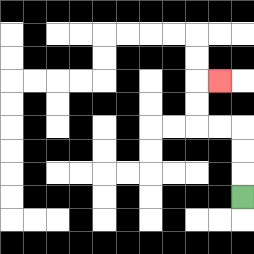{'start': '[10, 8]', 'end': '[9, 3]', 'path_directions': 'U,U,U,L,L,U,U,R', 'path_coordinates': '[[10, 8], [10, 7], [10, 6], [10, 5], [9, 5], [8, 5], [8, 4], [8, 3], [9, 3]]'}